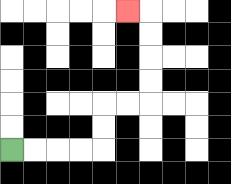{'start': '[0, 6]', 'end': '[5, 0]', 'path_directions': 'R,R,R,R,U,U,R,R,U,U,U,U,L', 'path_coordinates': '[[0, 6], [1, 6], [2, 6], [3, 6], [4, 6], [4, 5], [4, 4], [5, 4], [6, 4], [6, 3], [6, 2], [6, 1], [6, 0], [5, 0]]'}